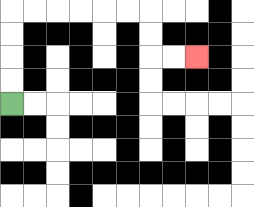{'start': '[0, 4]', 'end': '[8, 2]', 'path_directions': 'U,U,U,U,R,R,R,R,R,R,D,D,R,R', 'path_coordinates': '[[0, 4], [0, 3], [0, 2], [0, 1], [0, 0], [1, 0], [2, 0], [3, 0], [4, 0], [5, 0], [6, 0], [6, 1], [6, 2], [7, 2], [8, 2]]'}